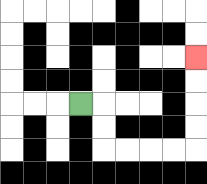{'start': '[3, 4]', 'end': '[8, 2]', 'path_directions': 'R,D,D,R,R,R,R,U,U,U,U', 'path_coordinates': '[[3, 4], [4, 4], [4, 5], [4, 6], [5, 6], [6, 6], [7, 6], [8, 6], [8, 5], [8, 4], [8, 3], [8, 2]]'}